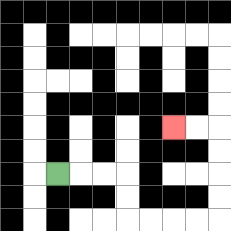{'start': '[2, 7]', 'end': '[7, 5]', 'path_directions': 'R,R,R,D,D,R,R,R,R,U,U,U,U,L,L', 'path_coordinates': '[[2, 7], [3, 7], [4, 7], [5, 7], [5, 8], [5, 9], [6, 9], [7, 9], [8, 9], [9, 9], [9, 8], [9, 7], [9, 6], [9, 5], [8, 5], [7, 5]]'}